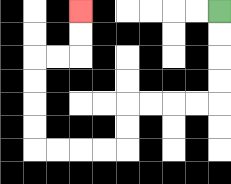{'start': '[9, 0]', 'end': '[3, 0]', 'path_directions': 'D,D,D,D,L,L,L,L,D,D,L,L,L,L,U,U,U,U,R,R,U,U', 'path_coordinates': '[[9, 0], [9, 1], [9, 2], [9, 3], [9, 4], [8, 4], [7, 4], [6, 4], [5, 4], [5, 5], [5, 6], [4, 6], [3, 6], [2, 6], [1, 6], [1, 5], [1, 4], [1, 3], [1, 2], [2, 2], [3, 2], [3, 1], [3, 0]]'}